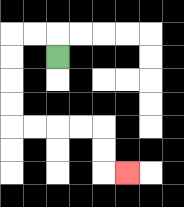{'start': '[2, 2]', 'end': '[5, 7]', 'path_directions': 'U,L,L,D,D,D,D,R,R,R,R,D,D,R', 'path_coordinates': '[[2, 2], [2, 1], [1, 1], [0, 1], [0, 2], [0, 3], [0, 4], [0, 5], [1, 5], [2, 5], [3, 5], [4, 5], [4, 6], [4, 7], [5, 7]]'}